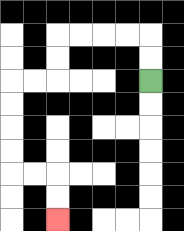{'start': '[6, 3]', 'end': '[2, 9]', 'path_directions': 'U,U,L,L,L,L,D,D,L,L,D,D,D,D,R,R,D,D', 'path_coordinates': '[[6, 3], [6, 2], [6, 1], [5, 1], [4, 1], [3, 1], [2, 1], [2, 2], [2, 3], [1, 3], [0, 3], [0, 4], [0, 5], [0, 6], [0, 7], [1, 7], [2, 7], [2, 8], [2, 9]]'}